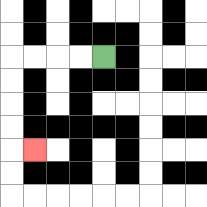{'start': '[4, 2]', 'end': '[1, 6]', 'path_directions': 'L,L,L,L,D,D,D,D,R', 'path_coordinates': '[[4, 2], [3, 2], [2, 2], [1, 2], [0, 2], [0, 3], [0, 4], [0, 5], [0, 6], [1, 6]]'}